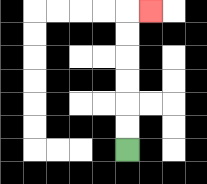{'start': '[5, 6]', 'end': '[6, 0]', 'path_directions': 'U,U,U,U,U,U,R', 'path_coordinates': '[[5, 6], [5, 5], [5, 4], [5, 3], [5, 2], [5, 1], [5, 0], [6, 0]]'}